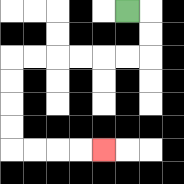{'start': '[5, 0]', 'end': '[4, 6]', 'path_directions': 'R,D,D,L,L,L,L,L,L,D,D,D,D,R,R,R,R', 'path_coordinates': '[[5, 0], [6, 0], [6, 1], [6, 2], [5, 2], [4, 2], [3, 2], [2, 2], [1, 2], [0, 2], [0, 3], [0, 4], [0, 5], [0, 6], [1, 6], [2, 6], [3, 6], [4, 6]]'}